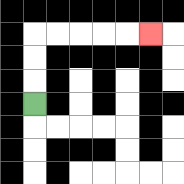{'start': '[1, 4]', 'end': '[6, 1]', 'path_directions': 'U,U,U,R,R,R,R,R', 'path_coordinates': '[[1, 4], [1, 3], [1, 2], [1, 1], [2, 1], [3, 1], [4, 1], [5, 1], [6, 1]]'}